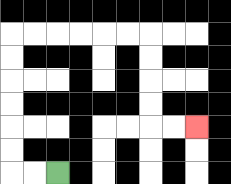{'start': '[2, 7]', 'end': '[8, 5]', 'path_directions': 'L,L,U,U,U,U,U,U,R,R,R,R,R,R,D,D,D,D,R,R', 'path_coordinates': '[[2, 7], [1, 7], [0, 7], [0, 6], [0, 5], [0, 4], [0, 3], [0, 2], [0, 1], [1, 1], [2, 1], [3, 1], [4, 1], [5, 1], [6, 1], [6, 2], [6, 3], [6, 4], [6, 5], [7, 5], [8, 5]]'}